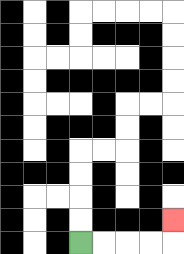{'start': '[3, 10]', 'end': '[7, 9]', 'path_directions': 'R,R,R,R,U', 'path_coordinates': '[[3, 10], [4, 10], [5, 10], [6, 10], [7, 10], [7, 9]]'}